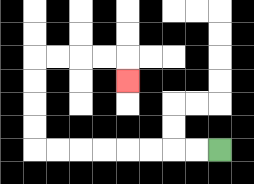{'start': '[9, 6]', 'end': '[5, 3]', 'path_directions': 'L,L,L,L,L,L,L,L,U,U,U,U,R,R,R,R,D', 'path_coordinates': '[[9, 6], [8, 6], [7, 6], [6, 6], [5, 6], [4, 6], [3, 6], [2, 6], [1, 6], [1, 5], [1, 4], [1, 3], [1, 2], [2, 2], [3, 2], [4, 2], [5, 2], [5, 3]]'}